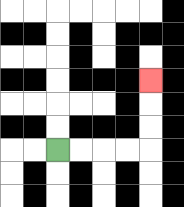{'start': '[2, 6]', 'end': '[6, 3]', 'path_directions': 'R,R,R,R,U,U,U', 'path_coordinates': '[[2, 6], [3, 6], [4, 6], [5, 6], [6, 6], [6, 5], [6, 4], [6, 3]]'}